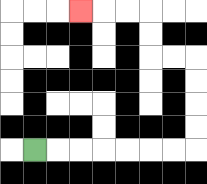{'start': '[1, 6]', 'end': '[3, 0]', 'path_directions': 'R,R,R,R,R,R,R,U,U,U,U,L,L,U,U,L,L,L', 'path_coordinates': '[[1, 6], [2, 6], [3, 6], [4, 6], [5, 6], [6, 6], [7, 6], [8, 6], [8, 5], [8, 4], [8, 3], [8, 2], [7, 2], [6, 2], [6, 1], [6, 0], [5, 0], [4, 0], [3, 0]]'}